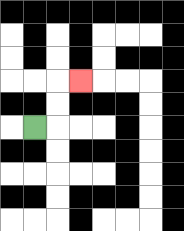{'start': '[1, 5]', 'end': '[3, 3]', 'path_directions': 'R,U,U,R', 'path_coordinates': '[[1, 5], [2, 5], [2, 4], [2, 3], [3, 3]]'}